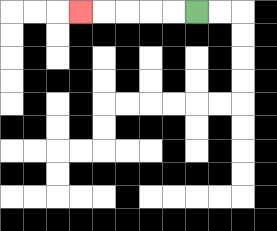{'start': '[8, 0]', 'end': '[3, 0]', 'path_directions': 'L,L,L,L,L', 'path_coordinates': '[[8, 0], [7, 0], [6, 0], [5, 0], [4, 0], [3, 0]]'}